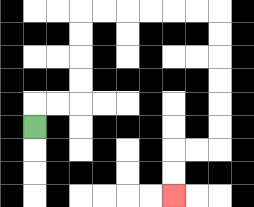{'start': '[1, 5]', 'end': '[7, 8]', 'path_directions': 'U,R,R,U,U,U,U,R,R,R,R,R,R,D,D,D,D,D,D,L,L,D,D', 'path_coordinates': '[[1, 5], [1, 4], [2, 4], [3, 4], [3, 3], [3, 2], [3, 1], [3, 0], [4, 0], [5, 0], [6, 0], [7, 0], [8, 0], [9, 0], [9, 1], [9, 2], [9, 3], [9, 4], [9, 5], [9, 6], [8, 6], [7, 6], [7, 7], [7, 8]]'}